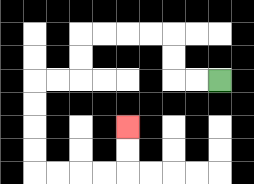{'start': '[9, 3]', 'end': '[5, 5]', 'path_directions': 'L,L,U,U,L,L,L,L,D,D,L,L,D,D,D,D,R,R,R,R,U,U', 'path_coordinates': '[[9, 3], [8, 3], [7, 3], [7, 2], [7, 1], [6, 1], [5, 1], [4, 1], [3, 1], [3, 2], [3, 3], [2, 3], [1, 3], [1, 4], [1, 5], [1, 6], [1, 7], [2, 7], [3, 7], [4, 7], [5, 7], [5, 6], [5, 5]]'}